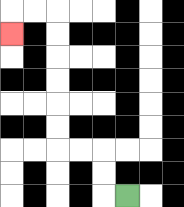{'start': '[5, 8]', 'end': '[0, 1]', 'path_directions': 'L,U,U,L,L,U,U,U,U,U,U,L,L,D', 'path_coordinates': '[[5, 8], [4, 8], [4, 7], [4, 6], [3, 6], [2, 6], [2, 5], [2, 4], [2, 3], [2, 2], [2, 1], [2, 0], [1, 0], [0, 0], [0, 1]]'}